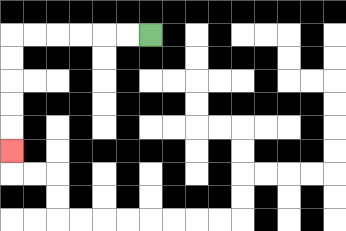{'start': '[6, 1]', 'end': '[0, 6]', 'path_directions': 'L,L,L,L,L,L,D,D,D,D,D', 'path_coordinates': '[[6, 1], [5, 1], [4, 1], [3, 1], [2, 1], [1, 1], [0, 1], [0, 2], [0, 3], [0, 4], [0, 5], [0, 6]]'}